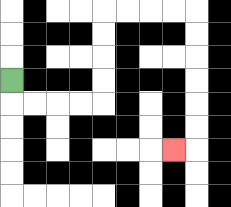{'start': '[0, 3]', 'end': '[7, 6]', 'path_directions': 'D,R,R,R,R,U,U,U,U,R,R,R,R,D,D,D,D,D,D,L', 'path_coordinates': '[[0, 3], [0, 4], [1, 4], [2, 4], [3, 4], [4, 4], [4, 3], [4, 2], [4, 1], [4, 0], [5, 0], [6, 0], [7, 0], [8, 0], [8, 1], [8, 2], [8, 3], [8, 4], [8, 5], [8, 6], [7, 6]]'}